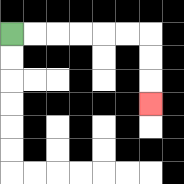{'start': '[0, 1]', 'end': '[6, 4]', 'path_directions': 'R,R,R,R,R,R,D,D,D', 'path_coordinates': '[[0, 1], [1, 1], [2, 1], [3, 1], [4, 1], [5, 1], [6, 1], [6, 2], [6, 3], [6, 4]]'}